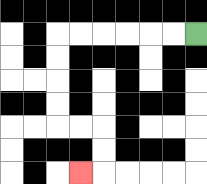{'start': '[8, 1]', 'end': '[3, 7]', 'path_directions': 'L,L,L,L,L,L,D,D,D,D,R,R,D,D,L', 'path_coordinates': '[[8, 1], [7, 1], [6, 1], [5, 1], [4, 1], [3, 1], [2, 1], [2, 2], [2, 3], [2, 4], [2, 5], [3, 5], [4, 5], [4, 6], [4, 7], [3, 7]]'}